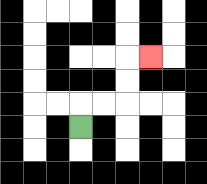{'start': '[3, 5]', 'end': '[6, 2]', 'path_directions': 'U,R,R,U,U,R', 'path_coordinates': '[[3, 5], [3, 4], [4, 4], [5, 4], [5, 3], [5, 2], [6, 2]]'}